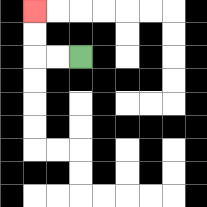{'start': '[3, 2]', 'end': '[1, 0]', 'path_directions': 'L,L,U,U', 'path_coordinates': '[[3, 2], [2, 2], [1, 2], [1, 1], [1, 0]]'}